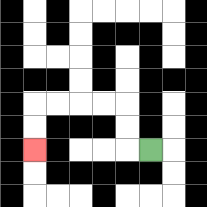{'start': '[6, 6]', 'end': '[1, 6]', 'path_directions': 'L,U,U,L,L,L,L,D,D', 'path_coordinates': '[[6, 6], [5, 6], [5, 5], [5, 4], [4, 4], [3, 4], [2, 4], [1, 4], [1, 5], [1, 6]]'}